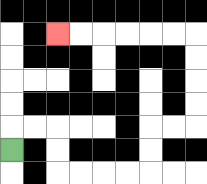{'start': '[0, 6]', 'end': '[2, 1]', 'path_directions': 'U,R,R,D,D,R,R,R,R,U,U,R,R,U,U,U,U,L,L,L,L,L,L', 'path_coordinates': '[[0, 6], [0, 5], [1, 5], [2, 5], [2, 6], [2, 7], [3, 7], [4, 7], [5, 7], [6, 7], [6, 6], [6, 5], [7, 5], [8, 5], [8, 4], [8, 3], [8, 2], [8, 1], [7, 1], [6, 1], [5, 1], [4, 1], [3, 1], [2, 1]]'}